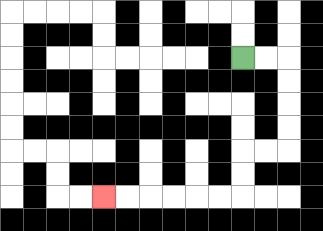{'start': '[10, 2]', 'end': '[4, 8]', 'path_directions': 'R,R,D,D,D,D,L,L,D,D,L,L,L,L,L,L', 'path_coordinates': '[[10, 2], [11, 2], [12, 2], [12, 3], [12, 4], [12, 5], [12, 6], [11, 6], [10, 6], [10, 7], [10, 8], [9, 8], [8, 8], [7, 8], [6, 8], [5, 8], [4, 8]]'}